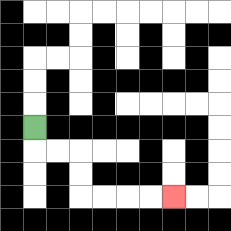{'start': '[1, 5]', 'end': '[7, 8]', 'path_directions': 'D,R,R,D,D,R,R,R,R', 'path_coordinates': '[[1, 5], [1, 6], [2, 6], [3, 6], [3, 7], [3, 8], [4, 8], [5, 8], [6, 8], [7, 8]]'}